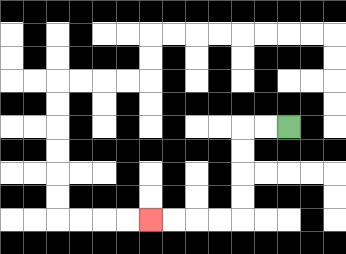{'start': '[12, 5]', 'end': '[6, 9]', 'path_directions': 'L,L,D,D,D,D,L,L,L,L', 'path_coordinates': '[[12, 5], [11, 5], [10, 5], [10, 6], [10, 7], [10, 8], [10, 9], [9, 9], [8, 9], [7, 9], [6, 9]]'}